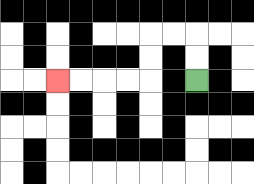{'start': '[8, 3]', 'end': '[2, 3]', 'path_directions': 'U,U,L,L,D,D,L,L,L,L', 'path_coordinates': '[[8, 3], [8, 2], [8, 1], [7, 1], [6, 1], [6, 2], [6, 3], [5, 3], [4, 3], [3, 3], [2, 3]]'}